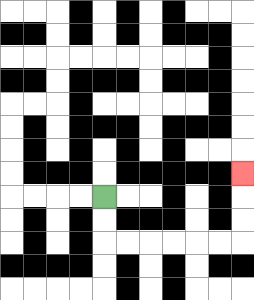{'start': '[4, 8]', 'end': '[10, 7]', 'path_directions': 'D,D,R,R,R,R,R,R,U,U,U', 'path_coordinates': '[[4, 8], [4, 9], [4, 10], [5, 10], [6, 10], [7, 10], [8, 10], [9, 10], [10, 10], [10, 9], [10, 8], [10, 7]]'}